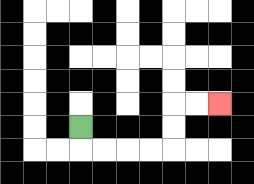{'start': '[3, 5]', 'end': '[9, 4]', 'path_directions': 'D,R,R,R,R,U,U,R,R', 'path_coordinates': '[[3, 5], [3, 6], [4, 6], [5, 6], [6, 6], [7, 6], [7, 5], [7, 4], [8, 4], [9, 4]]'}